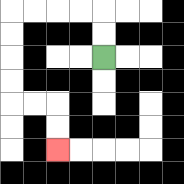{'start': '[4, 2]', 'end': '[2, 6]', 'path_directions': 'U,U,L,L,L,L,D,D,D,D,R,R,D,D', 'path_coordinates': '[[4, 2], [4, 1], [4, 0], [3, 0], [2, 0], [1, 0], [0, 0], [0, 1], [0, 2], [0, 3], [0, 4], [1, 4], [2, 4], [2, 5], [2, 6]]'}